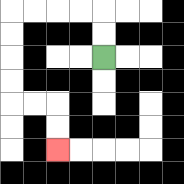{'start': '[4, 2]', 'end': '[2, 6]', 'path_directions': 'U,U,L,L,L,L,D,D,D,D,R,R,D,D', 'path_coordinates': '[[4, 2], [4, 1], [4, 0], [3, 0], [2, 0], [1, 0], [0, 0], [0, 1], [0, 2], [0, 3], [0, 4], [1, 4], [2, 4], [2, 5], [2, 6]]'}